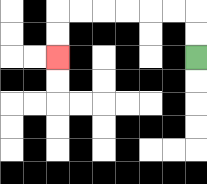{'start': '[8, 2]', 'end': '[2, 2]', 'path_directions': 'U,U,L,L,L,L,L,L,D,D', 'path_coordinates': '[[8, 2], [8, 1], [8, 0], [7, 0], [6, 0], [5, 0], [4, 0], [3, 0], [2, 0], [2, 1], [2, 2]]'}